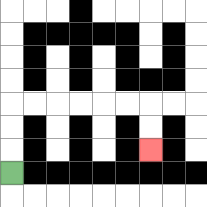{'start': '[0, 7]', 'end': '[6, 6]', 'path_directions': 'U,U,U,R,R,R,R,R,R,D,D', 'path_coordinates': '[[0, 7], [0, 6], [0, 5], [0, 4], [1, 4], [2, 4], [3, 4], [4, 4], [5, 4], [6, 4], [6, 5], [6, 6]]'}